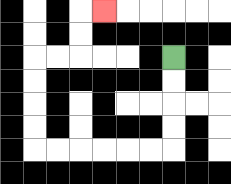{'start': '[7, 2]', 'end': '[4, 0]', 'path_directions': 'D,D,D,D,L,L,L,L,L,L,U,U,U,U,R,R,U,U,R', 'path_coordinates': '[[7, 2], [7, 3], [7, 4], [7, 5], [7, 6], [6, 6], [5, 6], [4, 6], [3, 6], [2, 6], [1, 6], [1, 5], [1, 4], [1, 3], [1, 2], [2, 2], [3, 2], [3, 1], [3, 0], [4, 0]]'}